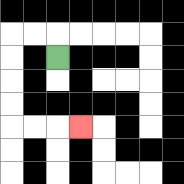{'start': '[2, 2]', 'end': '[3, 5]', 'path_directions': 'U,L,L,D,D,D,D,R,R,R', 'path_coordinates': '[[2, 2], [2, 1], [1, 1], [0, 1], [0, 2], [0, 3], [0, 4], [0, 5], [1, 5], [2, 5], [3, 5]]'}